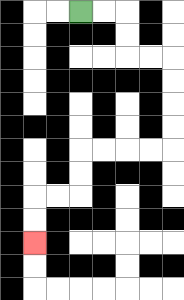{'start': '[3, 0]', 'end': '[1, 10]', 'path_directions': 'R,R,D,D,R,R,D,D,D,D,L,L,L,L,D,D,L,L,D,D', 'path_coordinates': '[[3, 0], [4, 0], [5, 0], [5, 1], [5, 2], [6, 2], [7, 2], [7, 3], [7, 4], [7, 5], [7, 6], [6, 6], [5, 6], [4, 6], [3, 6], [3, 7], [3, 8], [2, 8], [1, 8], [1, 9], [1, 10]]'}